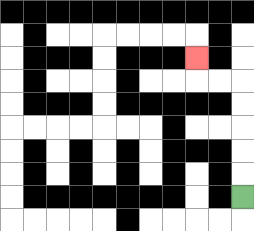{'start': '[10, 8]', 'end': '[8, 2]', 'path_directions': 'U,U,U,U,U,L,L,U', 'path_coordinates': '[[10, 8], [10, 7], [10, 6], [10, 5], [10, 4], [10, 3], [9, 3], [8, 3], [8, 2]]'}